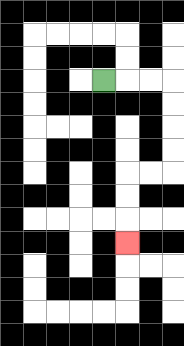{'start': '[4, 3]', 'end': '[5, 10]', 'path_directions': 'R,R,R,D,D,D,D,L,L,D,D,D', 'path_coordinates': '[[4, 3], [5, 3], [6, 3], [7, 3], [7, 4], [7, 5], [7, 6], [7, 7], [6, 7], [5, 7], [5, 8], [5, 9], [5, 10]]'}